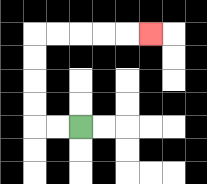{'start': '[3, 5]', 'end': '[6, 1]', 'path_directions': 'L,L,U,U,U,U,R,R,R,R,R', 'path_coordinates': '[[3, 5], [2, 5], [1, 5], [1, 4], [1, 3], [1, 2], [1, 1], [2, 1], [3, 1], [4, 1], [5, 1], [6, 1]]'}